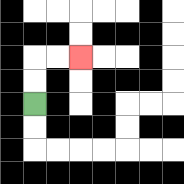{'start': '[1, 4]', 'end': '[3, 2]', 'path_directions': 'U,U,R,R', 'path_coordinates': '[[1, 4], [1, 3], [1, 2], [2, 2], [3, 2]]'}